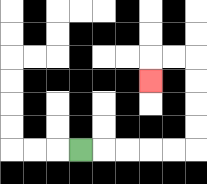{'start': '[3, 6]', 'end': '[6, 3]', 'path_directions': 'R,R,R,R,R,U,U,U,U,L,L,D', 'path_coordinates': '[[3, 6], [4, 6], [5, 6], [6, 6], [7, 6], [8, 6], [8, 5], [8, 4], [8, 3], [8, 2], [7, 2], [6, 2], [6, 3]]'}